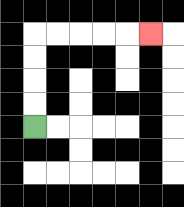{'start': '[1, 5]', 'end': '[6, 1]', 'path_directions': 'U,U,U,U,R,R,R,R,R', 'path_coordinates': '[[1, 5], [1, 4], [1, 3], [1, 2], [1, 1], [2, 1], [3, 1], [4, 1], [5, 1], [6, 1]]'}